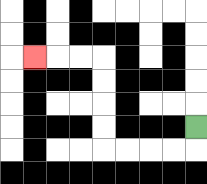{'start': '[8, 5]', 'end': '[1, 2]', 'path_directions': 'D,L,L,L,L,U,U,U,U,L,L,L', 'path_coordinates': '[[8, 5], [8, 6], [7, 6], [6, 6], [5, 6], [4, 6], [4, 5], [4, 4], [4, 3], [4, 2], [3, 2], [2, 2], [1, 2]]'}